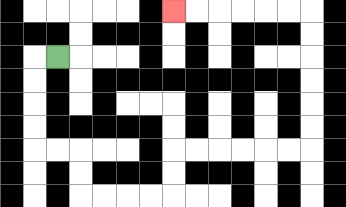{'start': '[2, 2]', 'end': '[7, 0]', 'path_directions': 'L,D,D,D,D,R,R,D,D,R,R,R,R,U,U,R,R,R,R,R,R,U,U,U,U,U,U,L,L,L,L,L,L', 'path_coordinates': '[[2, 2], [1, 2], [1, 3], [1, 4], [1, 5], [1, 6], [2, 6], [3, 6], [3, 7], [3, 8], [4, 8], [5, 8], [6, 8], [7, 8], [7, 7], [7, 6], [8, 6], [9, 6], [10, 6], [11, 6], [12, 6], [13, 6], [13, 5], [13, 4], [13, 3], [13, 2], [13, 1], [13, 0], [12, 0], [11, 0], [10, 0], [9, 0], [8, 0], [7, 0]]'}